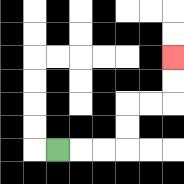{'start': '[2, 6]', 'end': '[7, 2]', 'path_directions': 'R,R,R,U,U,R,R,U,U', 'path_coordinates': '[[2, 6], [3, 6], [4, 6], [5, 6], [5, 5], [5, 4], [6, 4], [7, 4], [7, 3], [7, 2]]'}